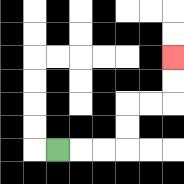{'start': '[2, 6]', 'end': '[7, 2]', 'path_directions': 'R,R,R,U,U,R,R,U,U', 'path_coordinates': '[[2, 6], [3, 6], [4, 6], [5, 6], [5, 5], [5, 4], [6, 4], [7, 4], [7, 3], [7, 2]]'}